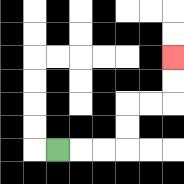{'start': '[2, 6]', 'end': '[7, 2]', 'path_directions': 'R,R,R,U,U,R,R,U,U', 'path_coordinates': '[[2, 6], [3, 6], [4, 6], [5, 6], [5, 5], [5, 4], [6, 4], [7, 4], [7, 3], [7, 2]]'}